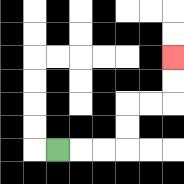{'start': '[2, 6]', 'end': '[7, 2]', 'path_directions': 'R,R,R,U,U,R,R,U,U', 'path_coordinates': '[[2, 6], [3, 6], [4, 6], [5, 6], [5, 5], [5, 4], [6, 4], [7, 4], [7, 3], [7, 2]]'}